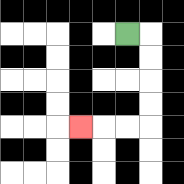{'start': '[5, 1]', 'end': '[3, 5]', 'path_directions': 'R,D,D,D,D,L,L,L', 'path_coordinates': '[[5, 1], [6, 1], [6, 2], [6, 3], [6, 4], [6, 5], [5, 5], [4, 5], [3, 5]]'}